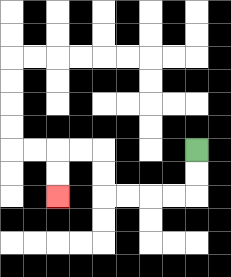{'start': '[8, 6]', 'end': '[2, 8]', 'path_directions': 'D,D,L,L,L,L,U,U,L,L,D,D', 'path_coordinates': '[[8, 6], [8, 7], [8, 8], [7, 8], [6, 8], [5, 8], [4, 8], [4, 7], [4, 6], [3, 6], [2, 6], [2, 7], [2, 8]]'}